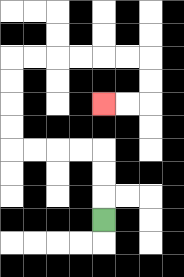{'start': '[4, 9]', 'end': '[4, 4]', 'path_directions': 'U,U,U,L,L,L,L,U,U,U,U,R,R,R,R,R,R,D,D,L,L', 'path_coordinates': '[[4, 9], [4, 8], [4, 7], [4, 6], [3, 6], [2, 6], [1, 6], [0, 6], [0, 5], [0, 4], [0, 3], [0, 2], [1, 2], [2, 2], [3, 2], [4, 2], [5, 2], [6, 2], [6, 3], [6, 4], [5, 4], [4, 4]]'}